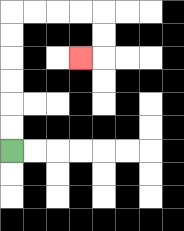{'start': '[0, 6]', 'end': '[3, 2]', 'path_directions': 'U,U,U,U,U,U,R,R,R,R,D,D,L', 'path_coordinates': '[[0, 6], [0, 5], [0, 4], [0, 3], [0, 2], [0, 1], [0, 0], [1, 0], [2, 0], [3, 0], [4, 0], [4, 1], [4, 2], [3, 2]]'}